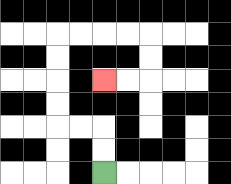{'start': '[4, 7]', 'end': '[4, 3]', 'path_directions': 'U,U,L,L,U,U,U,U,R,R,R,R,D,D,L,L', 'path_coordinates': '[[4, 7], [4, 6], [4, 5], [3, 5], [2, 5], [2, 4], [2, 3], [2, 2], [2, 1], [3, 1], [4, 1], [5, 1], [6, 1], [6, 2], [6, 3], [5, 3], [4, 3]]'}